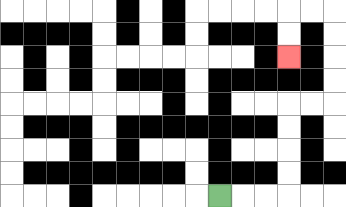{'start': '[9, 8]', 'end': '[12, 2]', 'path_directions': 'R,R,R,U,U,U,U,R,R,U,U,U,U,L,L,D,D', 'path_coordinates': '[[9, 8], [10, 8], [11, 8], [12, 8], [12, 7], [12, 6], [12, 5], [12, 4], [13, 4], [14, 4], [14, 3], [14, 2], [14, 1], [14, 0], [13, 0], [12, 0], [12, 1], [12, 2]]'}